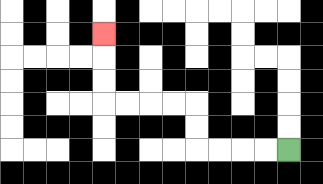{'start': '[12, 6]', 'end': '[4, 1]', 'path_directions': 'L,L,L,L,U,U,L,L,L,L,U,U,U', 'path_coordinates': '[[12, 6], [11, 6], [10, 6], [9, 6], [8, 6], [8, 5], [8, 4], [7, 4], [6, 4], [5, 4], [4, 4], [4, 3], [4, 2], [4, 1]]'}